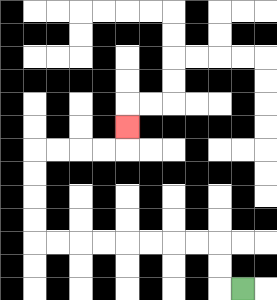{'start': '[10, 12]', 'end': '[5, 5]', 'path_directions': 'L,U,U,L,L,L,L,L,L,L,L,U,U,U,U,R,R,R,R,U', 'path_coordinates': '[[10, 12], [9, 12], [9, 11], [9, 10], [8, 10], [7, 10], [6, 10], [5, 10], [4, 10], [3, 10], [2, 10], [1, 10], [1, 9], [1, 8], [1, 7], [1, 6], [2, 6], [3, 6], [4, 6], [5, 6], [5, 5]]'}